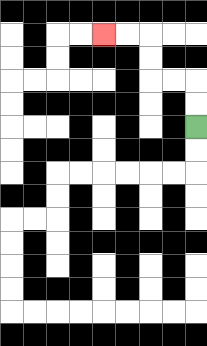{'start': '[8, 5]', 'end': '[4, 1]', 'path_directions': 'U,U,L,L,U,U,L,L', 'path_coordinates': '[[8, 5], [8, 4], [8, 3], [7, 3], [6, 3], [6, 2], [6, 1], [5, 1], [4, 1]]'}